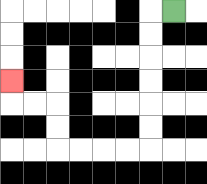{'start': '[7, 0]', 'end': '[0, 3]', 'path_directions': 'L,D,D,D,D,D,D,L,L,L,L,U,U,L,L,U', 'path_coordinates': '[[7, 0], [6, 0], [6, 1], [6, 2], [6, 3], [6, 4], [6, 5], [6, 6], [5, 6], [4, 6], [3, 6], [2, 6], [2, 5], [2, 4], [1, 4], [0, 4], [0, 3]]'}